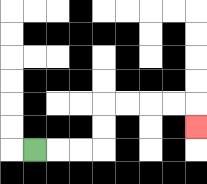{'start': '[1, 6]', 'end': '[8, 5]', 'path_directions': 'R,R,R,U,U,R,R,R,R,D', 'path_coordinates': '[[1, 6], [2, 6], [3, 6], [4, 6], [4, 5], [4, 4], [5, 4], [6, 4], [7, 4], [8, 4], [8, 5]]'}